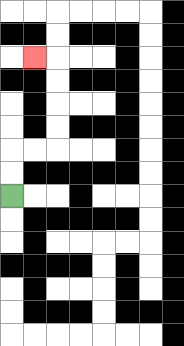{'start': '[0, 8]', 'end': '[1, 2]', 'path_directions': 'U,U,R,R,U,U,U,U,L', 'path_coordinates': '[[0, 8], [0, 7], [0, 6], [1, 6], [2, 6], [2, 5], [2, 4], [2, 3], [2, 2], [1, 2]]'}